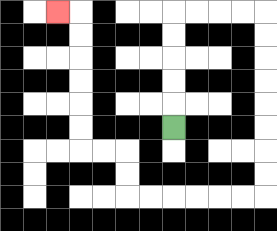{'start': '[7, 5]', 'end': '[2, 0]', 'path_directions': 'U,U,U,U,U,R,R,R,R,D,D,D,D,D,D,D,D,L,L,L,L,L,L,U,U,L,L,U,U,U,U,U,U,L', 'path_coordinates': '[[7, 5], [7, 4], [7, 3], [7, 2], [7, 1], [7, 0], [8, 0], [9, 0], [10, 0], [11, 0], [11, 1], [11, 2], [11, 3], [11, 4], [11, 5], [11, 6], [11, 7], [11, 8], [10, 8], [9, 8], [8, 8], [7, 8], [6, 8], [5, 8], [5, 7], [5, 6], [4, 6], [3, 6], [3, 5], [3, 4], [3, 3], [3, 2], [3, 1], [3, 0], [2, 0]]'}